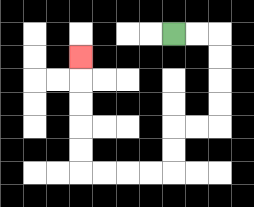{'start': '[7, 1]', 'end': '[3, 2]', 'path_directions': 'R,R,D,D,D,D,L,L,D,D,L,L,L,L,U,U,U,U,U', 'path_coordinates': '[[7, 1], [8, 1], [9, 1], [9, 2], [9, 3], [9, 4], [9, 5], [8, 5], [7, 5], [7, 6], [7, 7], [6, 7], [5, 7], [4, 7], [3, 7], [3, 6], [3, 5], [3, 4], [3, 3], [3, 2]]'}